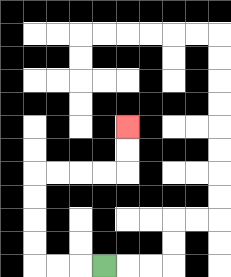{'start': '[4, 11]', 'end': '[5, 5]', 'path_directions': 'L,L,L,U,U,U,U,R,R,R,R,U,U', 'path_coordinates': '[[4, 11], [3, 11], [2, 11], [1, 11], [1, 10], [1, 9], [1, 8], [1, 7], [2, 7], [3, 7], [4, 7], [5, 7], [5, 6], [5, 5]]'}